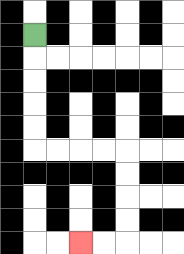{'start': '[1, 1]', 'end': '[3, 10]', 'path_directions': 'D,D,D,D,D,R,R,R,R,D,D,D,D,L,L', 'path_coordinates': '[[1, 1], [1, 2], [1, 3], [1, 4], [1, 5], [1, 6], [2, 6], [3, 6], [4, 6], [5, 6], [5, 7], [5, 8], [5, 9], [5, 10], [4, 10], [3, 10]]'}